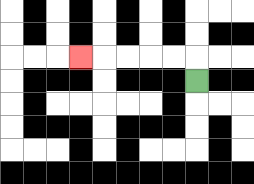{'start': '[8, 3]', 'end': '[3, 2]', 'path_directions': 'U,L,L,L,L,L', 'path_coordinates': '[[8, 3], [8, 2], [7, 2], [6, 2], [5, 2], [4, 2], [3, 2]]'}